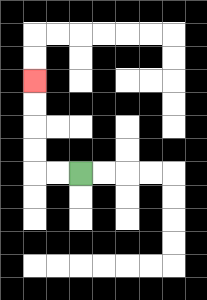{'start': '[3, 7]', 'end': '[1, 3]', 'path_directions': 'L,L,U,U,U,U', 'path_coordinates': '[[3, 7], [2, 7], [1, 7], [1, 6], [1, 5], [1, 4], [1, 3]]'}